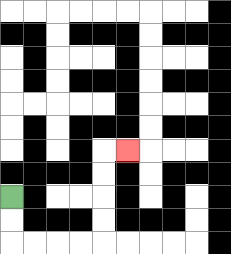{'start': '[0, 8]', 'end': '[5, 6]', 'path_directions': 'D,D,R,R,R,R,U,U,U,U,R', 'path_coordinates': '[[0, 8], [0, 9], [0, 10], [1, 10], [2, 10], [3, 10], [4, 10], [4, 9], [4, 8], [4, 7], [4, 6], [5, 6]]'}